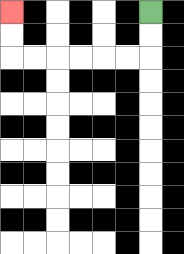{'start': '[6, 0]', 'end': '[0, 0]', 'path_directions': 'D,D,L,L,L,L,L,L,U,U', 'path_coordinates': '[[6, 0], [6, 1], [6, 2], [5, 2], [4, 2], [3, 2], [2, 2], [1, 2], [0, 2], [0, 1], [0, 0]]'}